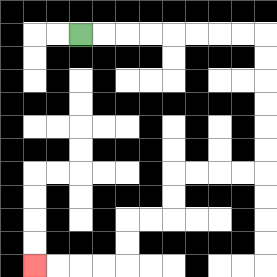{'start': '[3, 1]', 'end': '[1, 11]', 'path_directions': 'R,R,R,R,R,R,R,R,D,D,D,D,D,D,L,L,L,L,D,D,L,L,D,D,L,L,L,L', 'path_coordinates': '[[3, 1], [4, 1], [5, 1], [6, 1], [7, 1], [8, 1], [9, 1], [10, 1], [11, 1], [11, 2], [11, 3], [11, 4], [11, 5], [11, 6], [11, 7], [10, 7], [9, 7], [8, 7], [7, 7], [7, 8], [7, 9], [6, 9], [5, 9], [5, 10], [5, 11], [4, 11], [3, 11], [2, 11], [1, 11]]'}